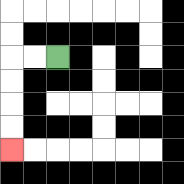{'start': '[2, 2]', 'end': '[0, 6]', 'path_directions': 'L,L,D,D,D,D', 'path_coordinates': '[[2, 2], [1, 2], [0, 2], [0, 3], [0, 4], [0, 5], [0, 6]]'}